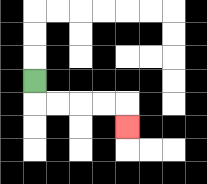{'start': '[1, 3]', 'end': '[5, 5]', 'path_directions': 'D,R,R,R,R,D', 'path_coordinates': '[[1, 3], [1, 4], [2, 4], [3, 4], [4, 4], [5, 4], [5, 5]]'}